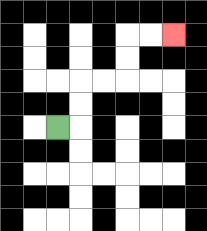{'start': '[2, 5]', 'end': '[7, 1]', 'path_directions': 'R,U,U,R,R,U,U,R,R', 'path_coordinates': '[[2, 5], [3, 5], [3, 4], [3, 3], [4, 3], [5, 3], [5, 2], [5, 1], [6, 1], [7, 1]]'}